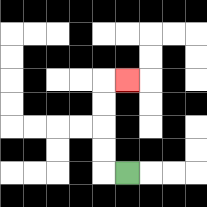{'start': '[5, 7]', 'end': '[5, 3]', 'path_directions': 'L,U,U,U,U,R', 'path_coordinates': '[[5, 7], [4, 7], [4, 6], [4, 5], [4, 4], [4, 3], [5, 3]]'}